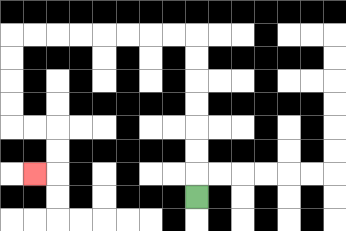{'start': '[8, 8]', 'end': '[1, 7]', 'path_directions': 'U,U,U,U,U,U,U,L,L,L,L,L,L,L,L,D,D,D,D,R,R,D,D,L', 'path_coordinates': '[[8, 8], [8, 7], [8, 6], [8, 5], [8, 4], [8, 3], [8, 2], [8, 1], [7, 1], [6, 1], [5, 1], [4, 1], [3, 1], [2, 1], [1, 1], [0, 1], [0, 2], [0, 3], [0, 4], [0, 5], [1, 5], [2, 5], [2, 6], [2, 7], [1, 7]]'}